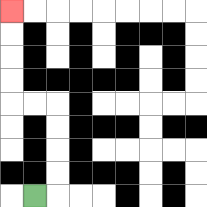{'start': '[1, 8]', 'end': '[0, 0]', 'path_directions': 'R,U,U,U,U,L,L,U,U,U,U', 'path_coordinates': '[[1, 8], [2, 8], [2, 7], [2, 6], [2, 5], [2, 4], [1, 4], [0, 4], [0, 3], [0, 2], [0, 1], [0, 0]]'}